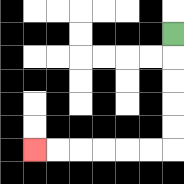{'start': '[7, 1]', 'end': '[1, 6]', 'path_directions': 'D,D,D,D,D,L,L,L,L,L,L', 'path_coordinates': '[[7, 1], [7, 2], [7, 3], [7, 4], [7, 5], [7, 6], [6, 6], [5, 6], [4, 6], [3, 6], [2, 6], [1, 6]]'}